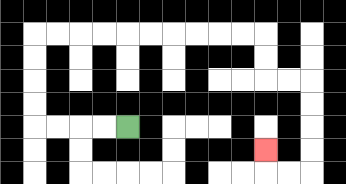{'start': '[5, 5]', 'end': '[11, 6]', 'path_directions': 'L,L,L,L,U,U,U,U,R,R,R,R,R,R,R,R,R,R,D,D,R,R,D,D,D,D,L,L,U', 'path_coordinates': '[[5, 5], [4, 5], [3, 5], [2, 5], [1, 5], [1, 4], [1, 3], [1, 2], [1, 1], [2, 1], [3, 1], [4, 1], [5, 1], [6, 1], [7, 1], [8, 1], [9, 1], [10, 1], [11, 1], [11, 2], [11, 3], [12, 3], [13, 3], [13, 4], [13, 5], [13, 6], [13, 7], [12, 7], [11, 7], [11, 6]]'}